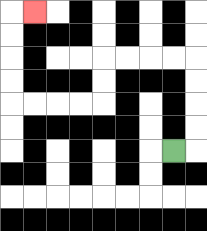{'start': '[7, 6]', 'end': '[1, 0]', 'path_directions': 'R,U,U,U,U,L,L,L,L,D,D,L,L,L,L,U,U,U,U,R', 'path_coordinates': '[[7, 6], [8, 6], [8, 5], [8, 4], [8, 3], [8, 2], [7, 2], [6, 2], [5, 2], [4, 2], [4, 3], [4, 4], [3, 4], [2, 4], [1, 4], [0, 4], [0, 3], [0, 2], [0, 1], [0, 0], [1, 0]]'}